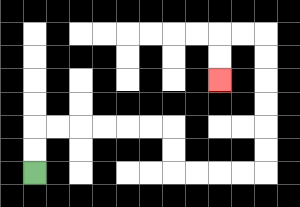{'start': '[1, 7]', 'end': '[9, 3]', 'path_directions': 'U,U,R,R,R,R,R,R,D,D,R,R,R,R,U,U,U,U,U,U,L,L,D,D', 'path_coordinates': '[[1, 7], [1, 6], [1, 5], [2, 5], [3, 5], [4, 5], [5, 5], [6, 5], [7, 5], [7, 6], [7, 7], [8, 7], [9, 7], [10, 7], [11, 7], [11, 6], [11, 5], [11, 4], [11, 3], [11, 2], [11, 1], [10, 1], [9, 1], [9, 2], [9, 3]]'}